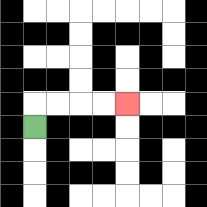{'start': '[1, 5]', 'end': '[5, 4]', 'path_directions': 'U,R,R,R,R', 'path_coordinates': '[[1, 5], [1, 4], [2, 4], [3, 4], [4, 4], [5, 4]]'}